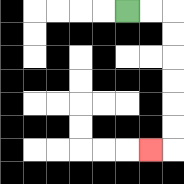{'start': '[5, 0]', 'end': '[6, 6]', 'path_directions': 'R,R,D,D,D,D,D,D,L', 'path_coordinates': '[[5, 0], [6, 0], [7, 0], [7, 1], [7, 2], [7, 3], [7, 4], [7, 5], [7, 6], [6, 6]]'}